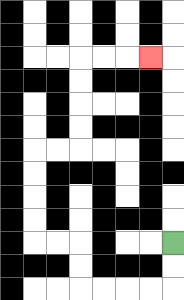{'start': '[7, 10]', 'end': '[6, 2]', 'path_directions': 'D,D,L,L,L,L,U,U,L,L,U,U,U,U,R,R,U,U,U,U,R,R,R', 'path_coordinates': '[[7, 10], [7, 11], [7, 12], [6, 12], [5, 12], [4, 12], [3, 12], [3, 11], [3, 10], [2, 10], [1, 10], [1, 9], [1, 8], [1, 7], [1, 6], [2, 6], [3, 6], [3, 5], [3, 4], [3, 3], [3, 2], [4, 2], [5, 2], [6, 2]]'}